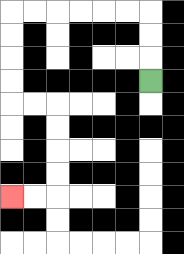{'start': '[6, 3]', 'end': '[0, 8]', 'path_directions': 'U,U,U,L,L,L,L,L,L,D,D,D,D,R,R,D,D,D,D,L,L', 'path_coordinates': '[[6, 3], [6, 2], [6, 1], [6, 0], [5, 0], [4, 0], [3, 0], [2, 0], [1, 0], [0, 0], [0, 1], [0, 2], [0, 3], [0, 4], [1, 4], [2, 4], [2, 5], [2, 6], [2, 7], [2, 8], [1, 8], [0, 8]]'}